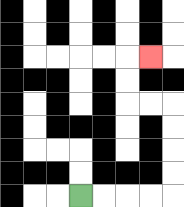{'start': '[3, 8]', 'end': '[6, 2]', 'path_directions': 'R,R,R,R,U,U,U,U,L,L,U,U,R', 'path_coordinates': '[[3, 8], [4, 8], [5, 8], [6, 8], [7, 8], [7, 7], [7, 6], [7, 5], [7, 4], [6, 4], [5, 4], [5, 3], [5, 2], [6, 2]]'}